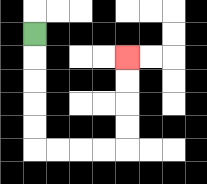{'start': '[1, 1]', 'end': '[5, 2]', 'path_directions': 'D,D,D,D,D,R,R,R,R,U,U,U,U', 'path_coordinates': '[[1, 1], [1, 2], [1, 3], [1, 4], [1, 5], [1, 6], [2, 6], [3, 6], [4, 6], [5, 6], [5, 5], [5, 4], [5, 3], [5, 2]]'}